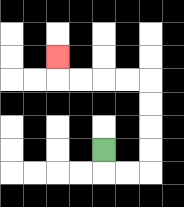{'start': '[4, 6]', 'end': '[2, 2]', 'path_directions': 'D,R,R,U,U,U,U,L,L,L,L,U', 'path_coordinates': '[[4, 6], [4, 7], [5, 7], [6, 7], [6, 6], [6, 5], [6, 4], [6, 3], [5, 3], [4, 3], [3, 3], [2, 3], [2, 2]]'}